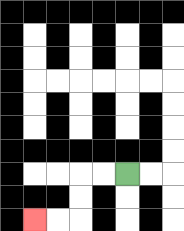{'start': '[5, 7]', 'end': '[1, 9]', 'path_directions': 'L,L,D,D,L,L', 'path_coordinates': '[[5, 7], [4, 7], [3, 7], [3, 8], [3, 9], [2, 9], [1, 9]]'}